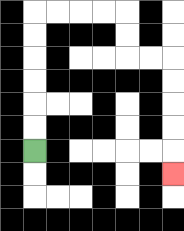{'start': '[1, 6]', 'end': '[7, 7]', 'path_directions': 'U,U,U,U,U,U,R,R,R,R,D,D,R,R,D,D,D,D,D', 'path_coordinates': '[[1, 6], [1, 5], [1, 4], [1, 3], [1, 2], [1, 1], [1, 0], [2, 0], [3, 0], [4, 0], [5, 0], [5, 1], [5, 2], [6, 2], [7, 2], [7, 3], [7, 4], [7, 5], [7, 6], [7, 7]]'}